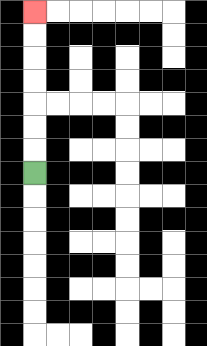{'start': '[1, 7]', 'end': '[1, 0]', 'path_directions': 'U,U,U,U,U,U,U', 'path_coordinates': '[[1, 7], [1, 6], [1, 5], [1, 4], [1, 3], [1, 2], [1, 1], [1, 0]]'}